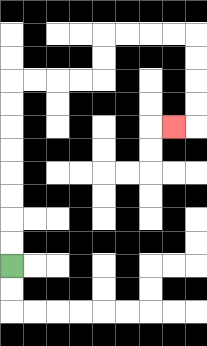{'start': '[0, 11]', 'end': '[7, 5]', 'path_directions': 'U,U,U,U,U,U,U,U,R,R,R,R,U,U,R,R,R,R,D,D,D,D,L', 'path_coordinates': '[[0, 11], [0, 10], [0, 9], [0, 8], [0, 7], [0, 6], [0, 5], [0, 4], [0, 3], [1, 3], [2, 3], [3, 3], [4, 3], [4, 2], [4, 1], [5, 1], [6, 1], [7, 1], [8, 1], [8, 2], [8, 3], [8, 4], [8, 5], [7, 5]]'}